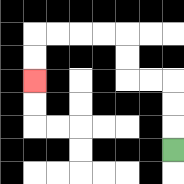{'start': '[7, 6]', 'end': '[1, 3]', 'path_directions': 'U,U,U,L,L,U,U,L,L,L,L,D,D', 'path_coordinates': '[[7, 6], [7, 5], [7, 4], [7, 3], [6, 3], [5, 3], [5, 2], [5, 1], [4, 1], [3, 1], [2, 1], [1, 1], [1, 2], [1, 3]]'}